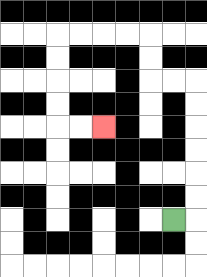{'start': '[7, 9]', 'end': '[4, 5]', 'path_directions': 'R,U,U,U,U,U,U,L,L,U,U,L,L,L,L,D,D,D,D,R,R', 'path_coordinates': '[[7, 9], [8, 9], [8, 8], [8, 7], [8, 6], [8, 5], [8, 4], [8, 3], [7, 3], [6, 3], [6, 2], [6, 1], [5, 1], [4, 1], [3, 1], [2, 1], [2, 2], [2, 3], [2, 4], [2, 5], [3, 5], [4, 5]]'}